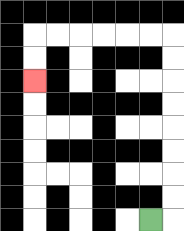{'start': '[6, 9]', 'end': '[1, 3]', 'path_directions': 'R,U,U,U,U,U,U,U,U,L,L,L,L,L,L,D,D', 'path_coordinates': '[[6, 9], [7, 9], [7, 8], [7, 7], [7, 6], [7, 5], [7, 4], [7, 3], [7, 2], [7, 1], [6, 1], [5, 1], [4, 1], [3, 1], [2, 1], [1, 1], [1, 2], [1, 3]]'}